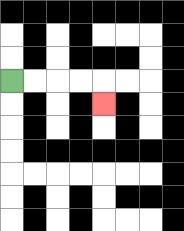{'start': '[0, 3]', 'end': '[4, 4]', 'path_directions': 'R,R,R,R,D', 'path_coordinates': '[[0, 3], [1, 3], [2, 3], [3, 3], [4, 3], [4, 4]]'}